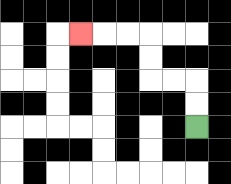{'start': '[8, 5]', 'end': '[3, 1]', 'path_directions': 'U,U,L,L,U,U,L,L,L', 'path_coordinates': '[[8, 5], [8, 4], [8, 3], [7, 3], [6, 3], [6, 2], [6, 1], [5, 1], [4, 1], [3, 1]]'}